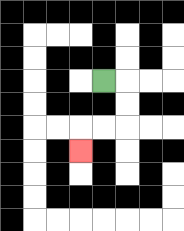{'start': '[4, 3]', 'end': '[3, 6]', 'path_directions': 'R,D,D,L,L,D', 'path_coordinates': '[[4, 3], [5, 3], [5, 4], [5, 5], [4, 5], [3, 5], [3, 6]]'}